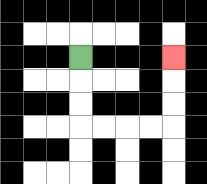{'start': '[3, 2]', 'end': '[7, 2]', 'path_directions': 'D,D,D,R,R,R,R,U,U,U', 'path_coordinates': '[[3, 2], [3, 3], [3, 4], [3, 5], [4, 5], [5, 5], [6, 5], [7, 5], [7, 4], [7, 3], [7, 2]]'}